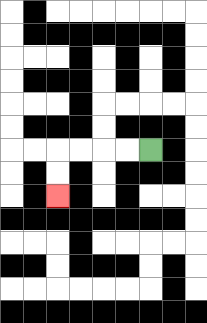{'start': '[6, 6]', 'end': '[2, 8]', 'path_directions': 'L,L,L,L,D,D', 'path_coordinates': '[[6, 6], [5, 6], [4, 6], [3, 6], [2, 6], [2, 7], [2, 8]]'}